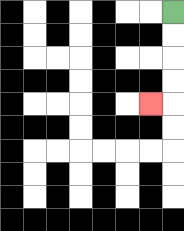{'start': '[7, 0]', 'end': '[6, 4]', 'path_directions': 'D,D,D,D,L', 'path_coordinates': '[[7, 0], [7, 1], [7, 2], [7, 3], [7, 4], [6, 4]]'}